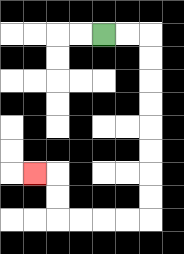{'start': '[4, 1]', 'end': '[1, 7]', 'path_directions': 'R,R,D,D,D,D,D,D,D,D,L,L,L,L,U,U,L', 'path_coordinates': '[[4, 1], [5, 1], [6, 1], [6, 2], [6, 3], [6, 4], [6, 5], [6, 6], [6, 7], [6, 8], [6, 9], [5, 9], [4, 9], [3, 9], [2, 9], [2, 8], [2, 7], [1, 7]]'}